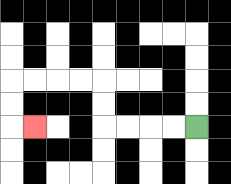{'start': '[8, 5]', 'end': '[1, 5]', 'path_directions': 'L,L,L,L,U,U,L,L,L,L,D,D,R', 'path_coordinates': '[[8, 5], [7, 5], [6, 5], [5, 5], [4, 5], [4, 4], [4, 3], [3, 3], [2, 3], [1, 3], [0, 3], [0, 4], [0, 5], [1, 5]]'}